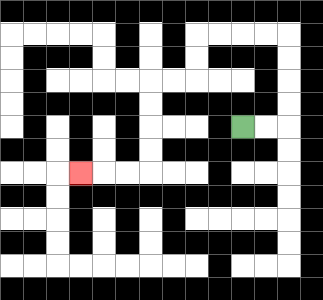{'start': '[10, 5]', 'end': '[3, 7]', 'path_directions': 'R,R,U,U,U,U,L,L,L,L,D,D,L,L,D,D,D,D,L,L,L', 'path_coordinates': '[[10, 5], [11, 5], [12, 5], [12, 4], [12, 3], [12, 2], [12, 1], [11, 1], [10, 1], [9, 1], [8, 1], [8, 2], [8, 3], [7, 3], [6, 3], [6, 4], [6, 5], [6, 6], [6, 7], [5, 7], [4, 7], [3, 7]]'}